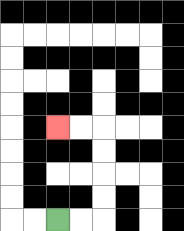{'start': '[2, 9]', 'end': '[2, 5]', 'path_directions': 'R,R,U,U,U,U,L,L', 'path_coordinates': '[[2, 9], [3, 9], [4, 9], [4, 8], [4, 7], [4, 6], [4, 5], [3, 5], [2, 5]]'}